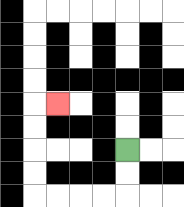{'start': '[5, 6]', 'end': '[2, 4]', 'path_directions': 'D,D,L,L,L,L,U,U,U,U,R', 'path_coordinates': '[[5, 6], [5, 7], [5, 8], [4, 8], [3, 8], [2, 8], [1, 8], [1, 7], [1, 6], [1, 5], [1, 4], [2, 4]]'}